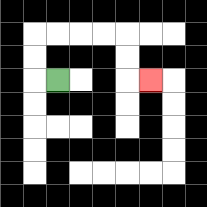{'start': '[2, 3]', 'end': '[6, 3]', 'path_directions': 'L,U,U,R,R,R,R,D,D,R', 'path_coordinates': '[[2, 3], [1, 3], [1, 2], [1, 1], [2, 1], [3, 1], [4, 1], [5, 1], [5, 2], [5, 3], [6, 3]]'}